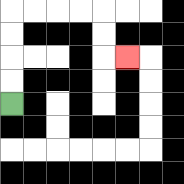{'start': '[0, 4]', 'end': '[5, 2]', 'path_directions': 'U,U,U,U,R,R,R,R,D,D,R', 'path_coordinates': '[[0, 4], [0, 3], [0, 2], [0, 1], [0, 0], [1, 0], [2, 0], [3, 0], [4, 0], [4, 1], [4, 2], [5, 2]]'}